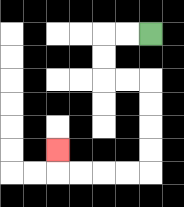{'start': '[6, 1]', 'end': '[2, 6]', 'path_directions': 'L,L,D,D,R,R,D,D,D,D,L,L,L,L,U', 'path_coordinates': '[[6, 1], [5, 1], [4, 1], [4, 2], [4, 3], [5, 3], [6, 3], [6, 4], [6, 5], [6, 6], [6, 7], [5, 7], [4, 7], [3, 7], [2, 7], [2, 6]]'}